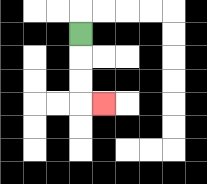{'start': '[3, 1]', 'end': '[4, 4]', 'path_directions': 'D,D,D,R', 'path_coordinates': '[[3, 1], [3, 2], [3, 3], [3, 4], [4, 4]]'}